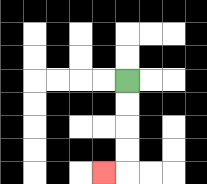{'start': '[5, 3]', 'end': '[4, 7]', 'path_directions': 'D,D,D,D,L', 'path_coordinates': '[[5, 3], [5, 4], [5, 5], [5, 6], [5, 7], [4, 7]]'}